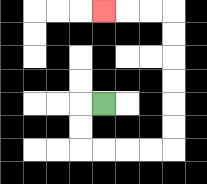{'start': '[4, 4]', 'end': '[4, 0]', 'path_directions': 'L,D,D,R,R,R,R,U,U,U,U,U,U,L,L,L', 'path_coordinates': '[[4, 4], [3, 4], [3, 5], [3, 6], [4, 6], [5, 6], [6, 6], [7, 6], [7, 5], [7, 4], [7, 3], [7, 2], [7, 1], [7, 0], [6, 0], [5, 0], [4, 0]]'}